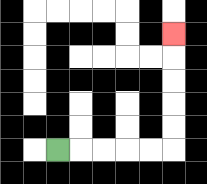{'start': '[2, 6]', 'end': '[7, 1]', 'path_directions': 'R,R,R,R,R,U,U,U,U,U', 'path_coordinates': '[[2, 6], [3, 6], [4, 6], [5, 6], [6, 6], [7, 6], [7, 5], [7, 4], [7, 3], [7, 2], [7, 1]]'}